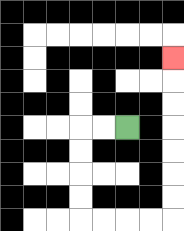{'start': '[5, 5]', 'end': '[7, 2]', 'path_directions': 'L,L,D,D,D,D,R,R,R,R,U,U,U,U,U,U,U', 'path_coordinates': '[[5, 5], [4, 5], [3, 5], [3, 6], [3, 7], [3, 8], [3, 9], [4, 9], [5, 9], [6, 9], [7, 9], [7, 8], [7, 7], [7, 6], [7, 5], [7, 4], [7, 3], [7, 2]]'}